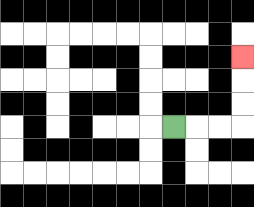{'start': '[7, 5]', 'end': '[10, 2]', 'path_directions': 'R,R,R,U,U,U', 'path_coordinates': '[[7, 5], [8, 5], [9, 5], [10, 5], [10, 4], [10, 3], [10, 2]]'}